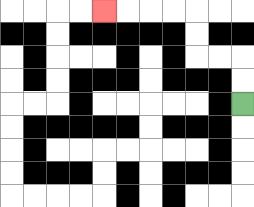{'start': '[10, 4]', 'end': '[4, 0]', 'path_directions': 'U,U,L,L,U,U,L,L,L,L', 'path_coordinates': '[[10, 4], [10, 3], [10, 2], [9, 2], [8, 2], [8, 1], [8, 0], [7, 0], [6, 0], [5, 0], [4, 0]]'}